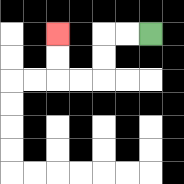{'start': '[6, 1]', 'end': '[2, 1]', 'path_directions': 'L,L,D,D,L,L,U,U', 'path_coordinates': '[[6, 1], [5, 1], [4, 1], [4, 2], [4, 3], [3, 3], [2, 3], [2, 2], [2, 1]]'}